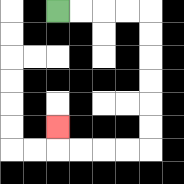{'start': '[2, 0]', 'end': '[2, 5]', 'path_directions': 'R,R,R,R,D,D,D,D,D,D,L,L,L,L,U', 'path_coordinates': '[[2, 0], [3, 0], [4, 0], [5, 0], [6, 0], [6, 1], [6, 2], [6, 3], [6, 4], [6, 5], [6, 6], [5, 6], [4, 6], [3, 6], [2, 6], [2, 5]]'}